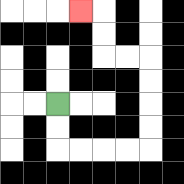{'start': '[2, 4]', 'end': '[3, 0]', 'path_directions': 'D,D,R,R,R,R,U,U,U,U,L,L,U,U,L', 'path_coordinates': '[[2, 4], [2, 5], [2, 6], [3, 6], [4, 6], [5, 6], [6, 6], [6, 5], [6, 4], [6, 3], [6, 2], [5, 2], [4, 2], [4, 1], [4, 0], [3, 0]]'}